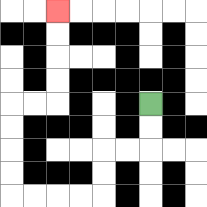{'start': '[6, 4]', 'end': '[2, 0]', 'path_directions': 'D,D,L,L,D,D,L,L,L,L,U,U,U,U,R,R,U,U,U,U', 'path_coordinates': '[[6, 4], [6, 5], [6, 6], [5, 6], [4, 6], [4, 7], [4, 8], [3, 8], [2, 8], [1, 8], [0, 8], [0, 7], [0, 6], [0, 5], [0, 4], [1, 4], [2, 4], [2, 3], [2, 2], [2, 1], [2, 0]]'}